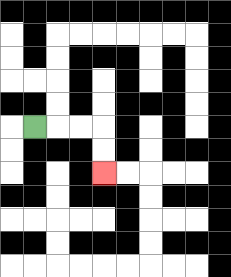{'start': '[1, 5]', 'end': '[4, 7]', 'path_directions': 'R,R,R,D,D', 'path_coordinates': '[[1, 5], [2, 5], [3, 5], [4, 5], [4, 6], [4, 7]]'}